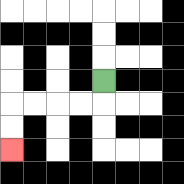{'start': '[4, 3]', 'end': '[0, 6]', 'path_directions': 'D,L,L,L,L,D,D', 'path_coordinates': '[[4, 3], [4, 4], [3, 4], [2, 4], [1, 4], [0, 4], [0, 5], [0, 6]]'}